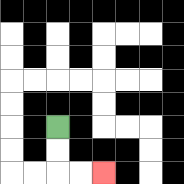{'start': '[2, 5]', 'end': '[4, 7]', 'path_directions': 'D,D,R,R', 'path_coordinates': '[[2, 5], [2, 6], [2, 7], [3, 7], [4, 7]]'}